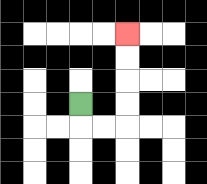{'start': '[3, 4]', 'end': '[5, 1]', 'path_directions': 'D,R,R,U,U,U,U', 'path_coordinates': '[[3, 4], [3, 5], [4, 5], [5, 5], [5, 4], [5, 3], [5, 2], [5, 1]]'}